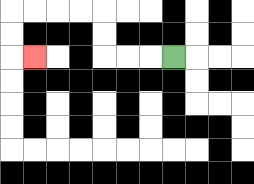{'start': '[7, 2]', 'end': '[1, 2]', 'path_directions': 'L,L,L,U,U,L,L,L,L,D,D,R', 'path_coordinates': '[[7, 2], [6, 2], [5, 2], [4, 2], [4, 1], [4, 0], [3, 0], [2, 0], [1, 0], [0, 0], [0, 1], [0, 2], [1, 2]]'}